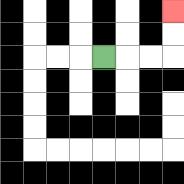{'start': '[4, 2]', 'end': '[7, 0]', 'path_directions': 'R,R,R,U,U', 'path_coordinates': '[[4, 2], [5, 2], [6, 2], [7, 2], [7, 1], [7, 0]]'}